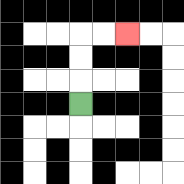{'start': '[3, 4]', 'end': '[5, 1]', 'path_directions': 'U,U,U,R,R', 'path_coordinates': '[[3, 4], [3, 3], [3, 2], [3, 1], [4, 1], [5, 1]]'}